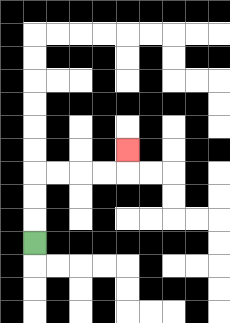{'start': '[1, 10]', 'end': '[5, 6]', 'path_directions': 'U,U,U,R,R,R,R,U', 'path_coordinates': '[[1, 10], [1, 9], [1, 8], [1, 7], [2, 7], [3, 7], [4, 7], [5, 7], [5, 6]]'}